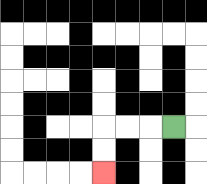{'start': '[7, 5]', 'end': '[4, 7]', 'path_directions': 'L,L,L,D,D', 'path_coordinates': '[[7, 5], [6, 5], [5, 5], [4, 5], [4, 6], [4, 7]]'}